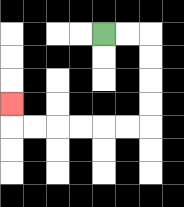{'start': '[4, 1]', 'end': '[0, 4]', 'path_directions': 'R,R,D,D,D,D,L,L,L,L,L,L,U', 'path_coordinates': '[[4, 1], [5, 1], [6, 1], [6, 2], [6, 3], [6, 4], [6, 5], [5, 5], [4, 5], [3, 5], [2, 5], [1, 5], [0, 5], [0, 4]]'}